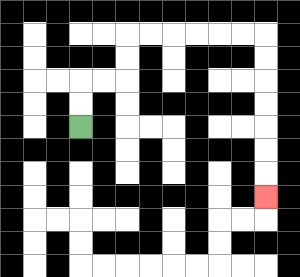{'start': '[3, 5]', 'end': '[11, 8]', 'path_directions': 'U,U,R,R,U,U,R,R,R,R,R,R,D,D,D,D,D,D,D', 'path_coordinates': '[[3, 5], [3, 4], [3, 3], [4, 3], [5, 3], [5, 2], [5, 1], [6, 1], [7, 1], [8, 1], [9, 1], [10, 1], [11, 1], [11, 2], [11, 3], [11, 4], [11, 5], [11, 6], [11, 7], [11, 8]]'}